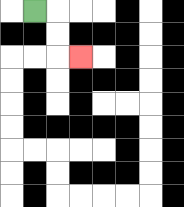{'start': '[1, 0]', 'end': '[3, 2]', 'path_directions': 'R,D,D,R', 'path_coordinates': '[[1, 0], [2, 0], [2, 1], [2, 2], [3, 2]]'}